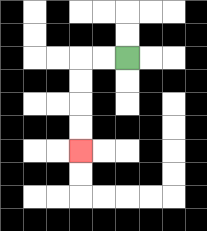{'start': '[5, 2]', 'end': '[3, 6]', 'path_directions': 'L,L,D,D,D,D', 'path_coordinates': '[[5, 2], [4, 2], [3, 2], [3, 3], [3, 4], [3, 5], [3, 6]]'}